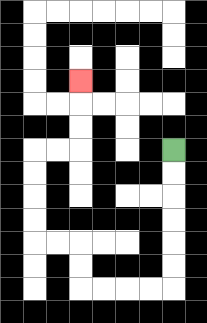{'start': '[7, 6]', 'end': '[3, 3]', 'path_directions': 'D,D,D,D,D,D,L,L,L,L,U,U,L,L,U,U,U,U,R,R,U,U,U', 'path_coordinates': '[[7, 6], [7, 7], [7, 8], [7, 9], [7, 10], [7, 11], [7, 12], [6, 12], [5, 12], [4, 12], [3, 12], [3, 11], [3, 10], [2, 10], [1, 10], [1, 9], [1, 8], [1, 7], [1, 6], [2, 6], [3, 6], [3, 5], [3, 4], [3, 3]]'}